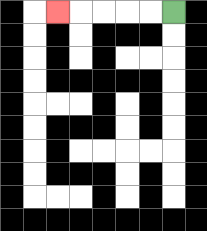{'start': '[7, 0]', 'end': '[2, 0]', 'path_directions': 'L,L,L,L,L', 'path_coordinates': '[[7, 0], [6, 0], [5, 0], [4, 0], [3, 0], [2, 0]]'}